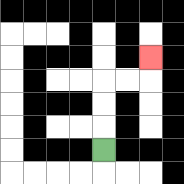{'start': '[4, 6]', 'end': '[6, 2]', 'path_directions': 'U,U,U,R,R,U', 'path_coordinates': '[[4, 6], [4, 5], [4, 4], [4, 3], [5, 3], [6, 3], [6, 2]]'}